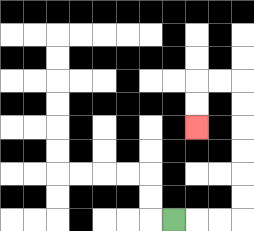{'start': '[7, 9]', 'end': '[8, 5]', 'path_directions': 'R,R,R,U,U,U,U,U,U,L,L,D,D', 'path_coordinates': '[[7, 9], [8, 9], [9, 9], [10, 9], [10, 8], [10, 7], [10, 6], [10, 5], [10, 4], [10, 3], [9, 3], [8, 3], [8, 4], [8, 5]]'}